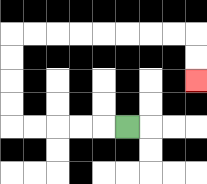{'start': '[5, 5]', 'end': '[8, 3]', 'path_directions': 'L,L,L,L,L,U,U,U,U,R,R,R,R,R,R,R,R,D,D', 'path_coordinates': '[[5, 5], [4, 5], [3, 5], [2, 5], [1, 5], [0, 5], [0, 4], [0, 3], [0, 2], [0, 1], [1, 1], [2, 1], [3, 1], [4, 1], [5, 1], [6, 1], [7, 1], [8, 1], [8, 2], [8, 3]]'}